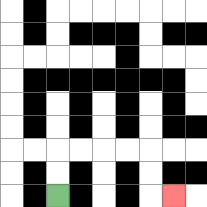{'start': '[2, 8]', 'end': '[7, 8]', 'path_directions': 'U,U,R,R,R,R,D,D,R', 'path_coordinates': '[[2, 8], [2, 7], [2, 6], [3, 6], [4, 6], [5, 6], [6, 6], [6, 7], [6, 8], [7, 8]]'}